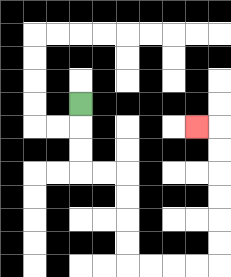{'start': '[3, 4]', 'end': '[8, 5]', 'path_directions': 'D,D,D,R,R,D,D,D,D,R,R,R,R,U,U,U,U,U,U,L', 'path_coordinates': '[[3, 4], [3, 5], [3, 6], [3, 7], [4, 7], [5, 7], [5, 8], [5, 9], [5, 10], [5, 11], [6, 11], [7, 11], [8, 11], [9, 11], [9, 10], [9, 9], [9, 8], [9, 7], [9, 6], [9, 5], [8, 5]]'}